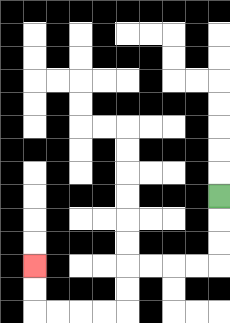{'start': '[9, 8]', 'end': '[1, 11]', 'path_directions': 'D,D,D,L,L,L,L,D,D,L,L,L,L,U,U', 'path_coordinates': '[[9, 8], [9, 9], [9, 10], [9, 11], [8, 11], [7, 11], [6, 11], [5, 11], [5, 12], [5, 13], [4, 13], [3, 13], [2, 13], [1, 13], [1, 12], [1, 11]]'}